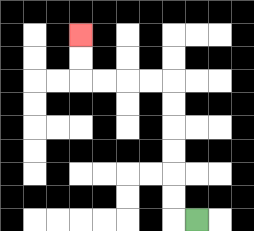{'start': '[8, 9]', 'end': '[3, 1]', 'path_directions': 'L,U,U,U,U,U,U,L,L,L,L,U,U', 'path_coordinates': '[[8, 9], [7, 9], [7, 8], [7, 7], [7, 6], [7, 5], [7, 4], [7, 3], [6, 3], [5, 3], [4, 3], [3, 3], [3, 2], [3, 1]]'}